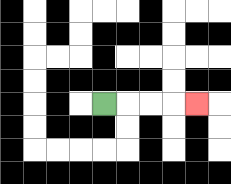{'start': '[4, 4]', 'end': '[8, 4]', 'path_directions': 'R,R,R,R', 'path_coordinates': '[[4, 4], [5, 4], [6, 4], [7, 4], [8, 4]]'}